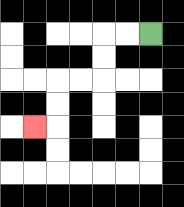{'start': '[6, 1]', 'end': '[1, 5]', 'path_directions': 'L,L,D,D,L,L,D,D,L', 'path_coordinates': '[[6, 1], [5, 1], [4, 1], [4, 2], [4, 3], [3, 3], [2, 3], [2, 4], [2, 5], [1, 5]]'}